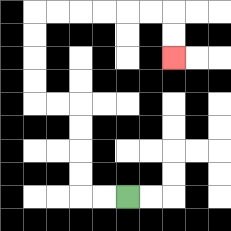{'start': '[5, 8]', 'end': '[7, 2]', 'path_directions': 'L,L,U,U,U,U,L,L,U,U,U,U,R,R,R,R,R,R,D,D', 'path_coordinates': '[[5, 8], [4, 8], [3, 8], [3, 7], [3, 6], [3, 5], [3, 4], [2, 4], [1, 4], [1, 3], [1, 2], [1, 1], [1, 0], [2, 0], [3, 0], [4, 0], [5, 0], [6, 0], [7, 0], [7, 1], [7, 2]]'}